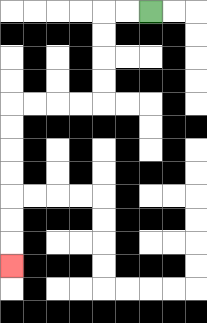{'start': '[6, 0]', 'end': '[0, 11]', 'path_directions': 'L,L,D,D,D,D,L,L,L,L,D,D,D,D,D,D,D', 'path_coordinates': '[[6, 0], [5, 0], [4, 0], [4, 1], [4, 2], [4, 3], [4, 4], [3, 4], [2, 4], [1, 4], [0, 4], [0, 5], [0, 6], [0, 7], [0, 8], [0, 9], [0, 10], [0, 11]]'}